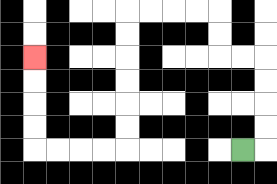{'start': '[10, 6]', 'end': '[1, 2]', 'path_directions': 'R,U,U,U,U,L,L,U,U,L,L,L,L,D,D,D,D,D,D,L,L,L,L,U,U,U,U', 'path_coordinates': '[[10, 6], [11, 6], [11, 5], [11, 4], [11, 3], [11, 2], [10, 2], [9, 2], [9, 1], [9, 0], [8, 0], [7, 0], [6, 0], [5, 0], [5, 1], [5, 2], [5, 3], [5, 4], [5, 5], [5, 6], [4, 6], [3, 6], [2, 6], [1, 6], [1, 5], [1, 4], [1, 3], [1, 2]]'}